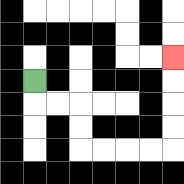{'start': '[1, 3]', 'end': '[7, 2]', 'path_directions': 'D,R,R,D,D,R,R,R,R,U,U,U,U', 'path_coordinates': '[[1, 3], [1, 4], [2, 4], [3, 4], [3, 5], [3, 6], [4, 6], [5, 6], [6, 6], [7, 6], [7, 5], [7, 4], [7, 3], [7, 2]]'}